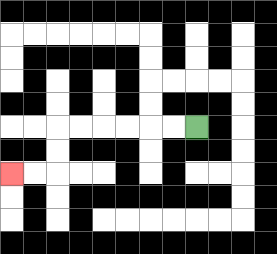{'start': '[8, 5]', 'end': '[0, 7]', 'path_directions': 'L,L,L,L,L,L,D,D,L,L', 'path_coordinates': '[[8, 5], [7, 5], [6, 5], [5, 5], [4, 5], [3, 5], [2, 5], [2, 6], [2, 7], [1, 7], [0, 7]]'}